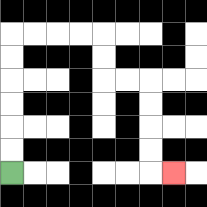{'start': '[0, 7]', 'end': '[7, 7]', 'path_directions': 'U,U,U,U,U,U,R,R,R,R,D,D,R,R,D,D,D,D,R', 'path_coordinates': '[[0, 7], [0, 6], [0, 5], [0, 4], [0, 3], [0, 2], [0, 1], [1, 1], [2, 1], [3, 1], [4, 1], [4, 2], [4, 3], [5, 3], [6, 3], [6, 4], [6, 5], [6, 6], [6, 7], [7, 7]]'}